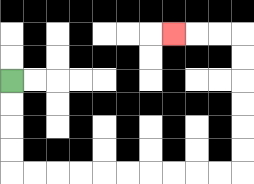{'start': '[0, 3]', 'end': '[7, 1]', 'path_directions': 'D,D,D,D,R,R,R,R,R,R,R,R,R,R,U,U,U,U,U,U,L,L,L', 'path_coordinates': '[[0, 3], [0, 4], [0, 5], [0, 6], [0, 7], [1, 7], [2, 7], [3, 7], [4, 7], [5, 7], [6, 7], [7, 7], [8, 7], [9, 7], [10, 7], [10, 6], [10, 5], [10, 4], [10, 3], [10, 2], [10, 1], [9, 1], [8, 1], [7, 1]]'}